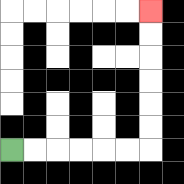{'start': '[0, 6]', 'end': '[6, 0]', 'path_directions': 'R,R,R,R,R,R,U,U,U,U,U,U', 'path_coordinates': '[[0, 6], [1, 6], [2, 6], [3, 6], [4, 6], [5, 6], [6, 6], [6, 5], [6, 4], [6, 3], [6, 2], [6, 1], [6, 0]]'}